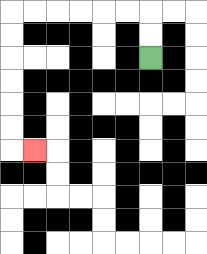{'start': '[6, 2]', 'end': '[1, 6]', 'path_directions': 'U,U,L,L,L,L,L,L,D,D,D,D,D,D,R', 'path_coordinates': '[[6, 2], [6, 1], [6, 0], [5, 0], [4, 0], [3, 0], [2, 0], [1, 0], [0, 0], [0, 1], [0, 2], [0, 3], [0, 4], [0, 5], [0, 6], [1, 6]]'}